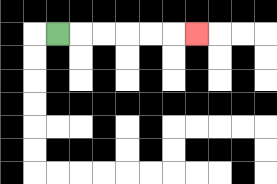{'start': '[2, 1]', 'end': '[8, 1]', 'path_directions': 'R,R,R,R,R,R', 'path_coordinates': '[[2, 1], [3, 1], [4, 1], [5, 1], [6, 1], [7, 1], [8, 1]]'}